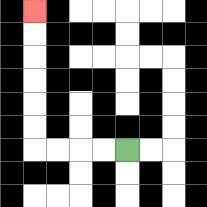{'start': '[5, 6]', 'end': '[1, 0]', 'path_directions': 'L,L,L,L,U,U,U,U,U,U', 'path_coordinates': '[[5, 6], [4, 6], [3, 6], [2, 6], [1, 6], [1, 5], [1, 4], [1, 3], [1, 2], [1, 1], [1, 0]]'}